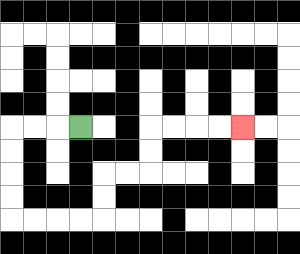{'start': '[3, 5]', 'end': '[10, 5]', 'path_directions': 'L,L,L,D,D,D,D,R,R,R,R,U,U,R,R,U,U,R,R,R,R', 'path_coordinates': '[[3, 5], [2, 5], [1, 5], [0, 5], [0, 6], [0, 7], [0, 8], [0, 9], [1, 9], [2, 9], [3, 9], [4, 9], [4, 8], [4, 7], [5, 7], [6, 7], [6, 6], [6, 5], [7, 5], [8, 5], [9, 5], [10, 5]]'}